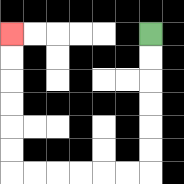{'start': '[6, 1]', 'end': '[0, 1]', 'path_directions': 'D,D,D,D,D,D,L,L,L,L,L,L,U,U,U,U,U,U', 'path_coordinates': '[[6, 1], [6, 2], [6, 3], [6, 4], [6, 5], [6, 6], [6, 7], [5, 7], [4, 7], [3, 7], [2, 7], [1, 7], [0, 7], [0, 6], [0, 5], [0, 4], [0, 3], [0, 2], [0, 1]]'}